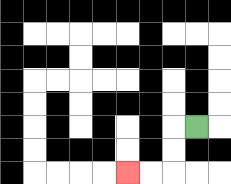{'start': '[8, 5]', 'end': '[5, 7]', 'path_directions': 'L,D,D,L,L', 'path_coordinates': '[[8, 5], [7, 5], [7, 6], [7, 7], [6, 7], [5, 7]]'}